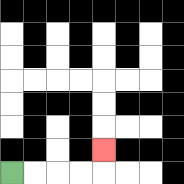{'start': '[0, 7]', 'end': '[4, 6]', 'path_directions': 'R,R,R,R,U', 'path_coordinates': '[[0, 7], [1, 7], [2, 7], [3, 7], [4, 7], [4, 6]]'}